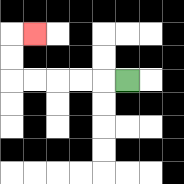{'start': '[5, 3]', 'end': '[1, 1]', 'path_directions': 'L,L,L,L,L,U,U,R', 'path_coordinates': '[[5, 3], [4, 3], [3, 3], [2, 3], [1, 3], [0, 3], [0, 2], [0, 1], [1, 1]]'}